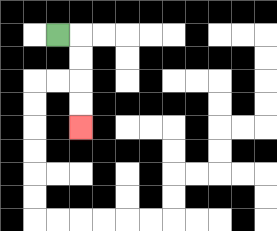{'start': '[2, 1]', 'end': '[3, 5]', 'path_directions': 'R,D,D,D,D', 'path_coordinates': '[[2, 1], [3, 1], [3, 2], [3, 3], [3, 4], [3, 5]]'}